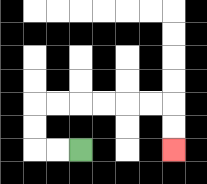{'start': '[3, 6]', 'end': '[7, 6]', 'path_directions': 'L,L,U,U,R,R,R,R,R,R,D,D', 'path_coordinates': '[[3, 6], [2, 6], [1, 6], [1, 5], [1, 4], [2, 4], [3, 4], [4, 4], [5, 4], [6, 4], [7, 4], [7, 5], [7, 6]]'}